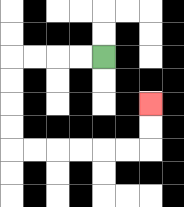{'start': '[4, 2]', 'end': '[6, 4]', 'path_directions': 'L,L,L,L,D,D,D,D,R,R,R,R,R,R,U,U', 'path_coordinates': '[[4, 2], [3, 2], [2, 2], [1, 2], [0, 2], [0, 3], [0, 4], [0, 5], [0, 6], [1, 6], [2, 6], [3, 6], [4, 6], [5, 6], [6, 6], [6, 5], [6, 4]]'}